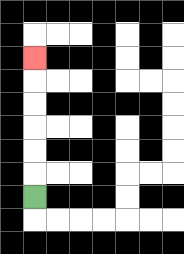{'start': '[1, 8]', 'end': '[1, 2]', 'path_directions': 'U,U,U,U,U,U', 'path_coordinates': '[[1, 8], [1, 7], [1, 6], [1, 5], [1, 4], [1, 3], [1, 2]]'}